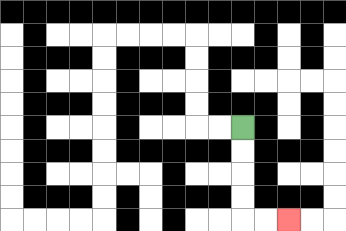{'start': '[10, 5]', 'end': '[12, 9]', 'path_directions': 'D,D,D,D,R,R', 'path_coordinates': '[[10, 5], [10, 6], [10, 7], [10, 8], [10, 9], [11, 9], [12, 9]]'}